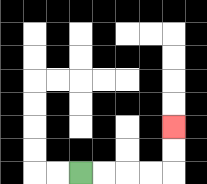{'start': '[3, 7]', 'end': '[7, 5]', 'path_directions': 'R,R,R,R,U,U', 'path_coordinates': '[[3, 7], [4, 7], [5, 7], [6, 7], [7, 7], [7, 6], [7, 5]]'}